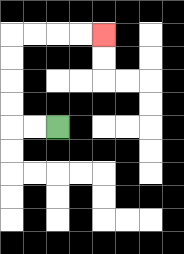{'start': '[2, 5]', 'end': '[4, 1]', 'path_directions': 'L,L,U,U,U,U,R,R,R,R', 'path_coordinates': '[[2, 5], [1, 5], [0, 5], [0, 4], [0, 3], [0, 2], [0, 1], [1, 1], [2, 1], [3, 1], [4, 1]]'}